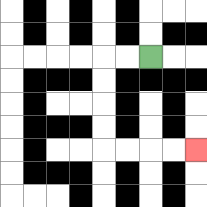{'start': '[6, 2]', 'end': '[8, 6]', 'path_directions': 'L,L,D,D,D,D,R,R,R,R', 'path_coordinates': '[[6, 2], [5, 2], [4, 2], [4, 3], [4, 4], [4, 5], [4, 6], [5, 6], [6, 6], [7, 6], [8, 6]]'}